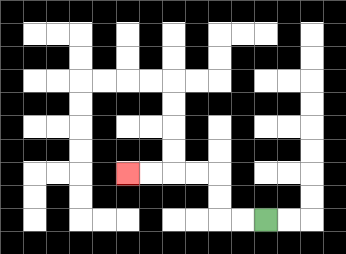{'start': '[11, 9]', 'end': '[5, 7]', 'path_directions': 'L,L,U,U,L,L,L,L', 'path_coordinates': '[[11, 9], [10, 9], [9, 9], [9, 8], [9, 7], [8, 7], [7, 7], [6, 7], [5, 7]]'}